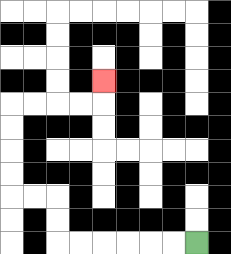{'start': '[8, 10]', 'end': '[4, 3]', 'path_directions': 'L,L,L,L,L,L,U,U,L,L,U,U,U,U,R,R,R,R,U', 'path_coordinates': '[[8, 10], [7, 10], [6, 10], [5, 10], [4, 10], [3, 10], [2, 10], [2, 9], [2, 8], [1, 8], [0, 8], [0, 7], [0, 6], [0, 5], [0, 4], [1, 4], [2, 4], [3, 4], [4, 4], [4, 3]]'}